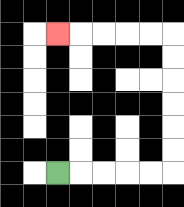{'start': '[2, 7]', 'end': '[2, 1]', 'path_directions': 'R,R,R,R,R,U,U,U,U,U,U,L,L,L,L,L', 'path_coordinates': '[[2, 7], [3, 7], [4, 7], [5, 7], [6, 7], [7, 7], [7, 6], [7, 5], [7, 4], [7, 3], [7, 2], [7, 1], [6, 1], [5, 1], [4, 1], [3, 1], [2, 1]]'}